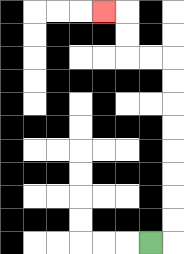{'start': '[6, 10]', 'end': '[4, 0]', 'path_directions': 'R,U,U,U,U,U,U,U,U,L,L,U,U,L', 'path_coordinates': '[[6, 10], [7, 10], [7, 9], [7, 8], [7, 7], [7, 6], [7, 5], [7, 4], [7, 3], [7, 2], [6, 2], [5, 2], [5, 1], [5, 0], [4, 0]]'}